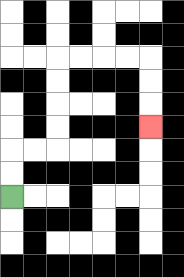{'start': '[0, 8]', 'end': '[6, 5]', 'path_directions': 'U,U,R,R,U,U,U,U,R,R,R,R,D,D,D', 'path_coordinates': '[[0, 8], [0, 7], [0, 6], [1, 6], [2, 6], [2, 5], [2, 4], [2, 3], [2, 2], [3, 2], [4, 2], [5, 2], [6, 2], [6, 3], [6, 4], [6, 5]]'}